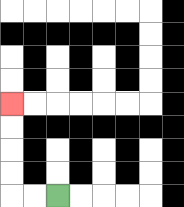{'start': '[2, 8]', 'end': '[0, 4]', 'path_directions': 'L,L,U,U,U,U', 'path_coordinates': '[[2, 8], [1, 8], [0, 8], [0, 7], [0, 6], [0, 5], [0, 4]]'}